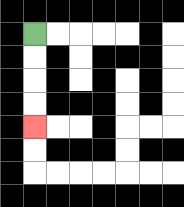{'start': '[1, 1]', 'end': '[1, 5]', 'path_directions': 'D,D,D,D', 'path_coordinates': '[[1, 1], [1, 2], [1, 3], [1, 4], [1, 5]]'}